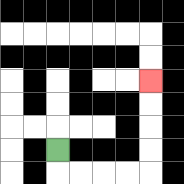{'start': '[2, 6]', 'end': '[6, 3]', 'path_directions': 'D,R,R,R,R,U,U,U,U', 'path_coordinates': '[[2, 6], [2, 7], [3, 7], [4, 7], [5, 7], [6, 7], [6, 6], [6, 5], [6, 4], [6, 3]]'}